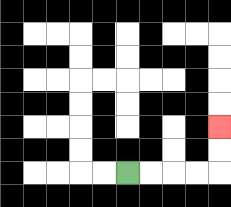{'start': '[5, 7]', 'end': '[9, 5]', 'path_directions': 'R,R,R,R,U,U', 'path_coordinates': '[[5, 7], [6, 7], [7, 7], [8, 7], [9, 7], [9, 6], [9, 5]]'}